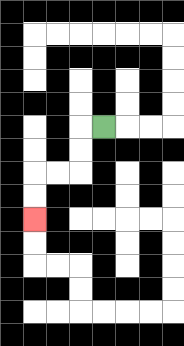{'start': '[4, 5]', 'end': '[1, 9]', 'path_directions': 'L,D,D,L,L,D,D', 'path_coordinates': '[[4, 5], [3, 5], [3, 6], [3, 7], [2, 7], [1, 7], [1, 8], [1, 9]]'}